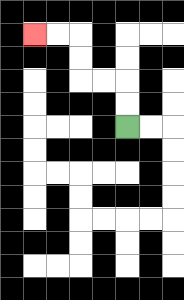{'start': '[5, 5]', 'end': '[1, 1]', 'path_directions': 'U,U,L,L,U,U,L,L', 'path_coordinates': '[[5, 5], [5, 4], [5, 3], [4, 3], [3, 3], [3, 2], [3, 1], [2, 1], [1, 1]]'}